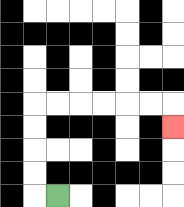{'start': '[2, 8]', 'end': '[7, 5]', 'path_directions': 'L,U,U,U,U,R,R,R,R,R,R,D', 'path_coordinates': '[[2, 8], [1, 8], [1, 7], [1, 6], [1, 5], [1, 4], [2, 4], [3, 4], [4, 4], [5, 4], [6, 4], [7, 4], [7, 5]]'}